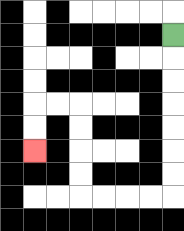{'start': '[7, 1]', 'end': '[1, 6]', 'path_directions': 'D,D,D,D,D,D,D,L,L,L,L,U,U,U,U,L,L,D,D', 'path_coordinates': '[[7, 1], [7, 2], [7, 3], [7, 4], [7, 5], [7, 6], [7, 7], [7, 8], [6, 8], [5, 8], [4, 8], [3, 8], [3, 7], [3, 6], [3, 5], [3, 4], [2, 4], [1, 4], [1, 5], [1, 6]]'}